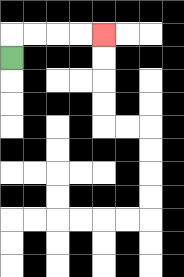{'start': '[0, 2]', 'end': '[4, 1]', 'path_directions': 'U,R,R,R,R', 'path_coordinates': '[[0, 2], [0, 1], [1, 1], [2, 1], [3, 1], [4, 1]]'}